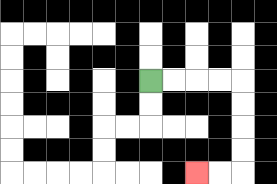{'start': '[6, 3]', 'end': '[8, 7]', 'path_directions': 'R,R,R,R,D,D,D,D,L,L', 'path_coordinates': '[[6, 3], [7, 3], [8, 3], [9, 3], [10, 3], [10, 4], [10, 5], [10, 6], [10, 7], [9, 7], [8, 7]]'}